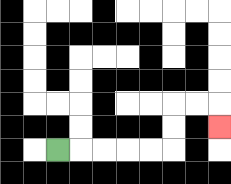{'start': '[2, 6]', 'end': '[9, 5]', 'path_directions': 'R,R,R,R,R,U,U,R,R,D', 'path_coordinates': '[[2, 6], [3, 6], [4, 6], [5, 6], [6, 6], [7, 6], [7, 5], [7, 4], [8, 4], [9, 4], [9, 5]]'}